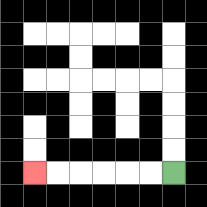{'start': '[7, 7]', 'end': '[1, 7]', 'path_directions': 'L,L,L,L,L,L', 'path_coordinates': '[[7, 7], [6, 7], [5, 7], [4, 7], [3, 7], [2, 7], [1, 7]]'}